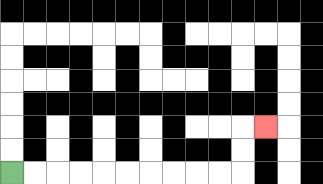{'start': '[0, 7]', 'end': '[11, 5]', 'path_directions': 'R,R,R,R,R,R,R,R,R,R,U,U,R', 'path_coordinates': '[[0, 7], [1, 7], [2, 7], [3, 7], [4, 7], [5, 7], [6, 7], [7, 7], [8, 7], [9, 7], [10, 7], [10, 6], [10, 5], [11, 5]]'}